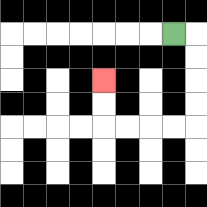{'start': '[7, 1]', 'end': '[4, 3]', 'path_directions': 'R,D,D,D,D,L,L,L,L,U,U', 'path_coordinates': '[[7, 1], [8, 1], [8, 2], [8, 3], [8, 4], [8, 5], [7, 5], [6, 5], [5, 5], [4, 5], [4, 4], [4, 3]]'}